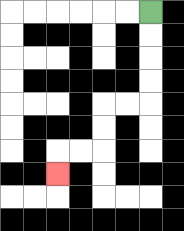{'start': '[6, 0]', 'end': '[2, 7]', 'path_directions': 'D,D,D,D,L,L,D,D,L,L,D', 'path_coordinates': '[[6, 0], [6, 1], [6, 2], [6, 3], [6, 4], [5, 4], [4, 4], [4, 5], [4, 6], [3, 6], [2, 6], [2, 7]]'}